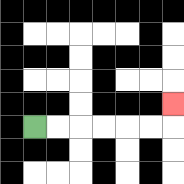{'start': '[1, 5]', 'end': '[7, 4]', 'path_directions': 'R,R,R,R,R,R,U', 'path_coordinates': '[[1, 5], [2, 5], [3, 5], [4, 5], [5, 5], [6, 5], [7, 5], [7, 4]]'}